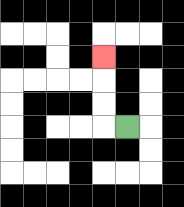{'start': '[5, 5]', 'end': '[4, 2]', 'path_directions': 'L,U,U,U', 'path_coordinates': '[[5, 5], [4, 5], [4, 4], [4, 3], [4, 2]]'}